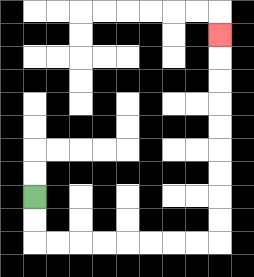{'start': '[1, 8]', 'end': '[9, 1]', 'path_directions': 'D,D,R,R,R,R,R,R,R,R,U,U,U,U,U,U,U,U,U', 'path_coordinates': '[[1, 8], [1, 9], [1, 10], [2, 10], [3, 10], [4, 10], [5, 10], [6, 10], [7, 10], [8, 10], [9, 10], [9, 9], [9, 8], [9, 7], [9, 6], [9, 5], [9, 4], [9, 3], [9, 2], [9, 1]]'}